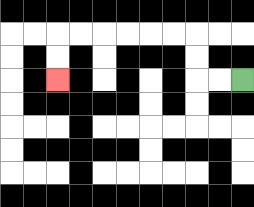{'start': '[10, 3]', 'end': '[2, 3]', 'path_directions': 'L,L,U,U,L,L,L,L,L,L,D,D', 'path_coordinates': '[[10, 3], [9, 3], [8, 3], [8, 2], [8, 1], [7, 1], [6, 1], [5, 1], [4, 1], [3, 1], [2, 1], [2, 2], [2, 3]]'}